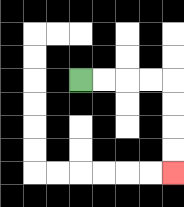{'start': '[3, 3]', 'end': '[7, 7]', 'path_directions': 'R,R,R,R,D,D,D,D', 'path_coordinates': '[[3, 3], [4, 3], [5, 3], [6, 3], [7, 3], [7, 4], [7, 5], [7, 6], [7, 7]]'}